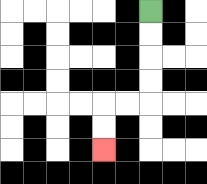{'start': '[6, 0]', 'end': '[4, 6]', 'path_directions': 'D,D,D,D,L,L,D,D', 'path_coordinates': '[[6, 0], [6, 1], [6, 2], [6, 3], [6, 4], [5, 4], [4, 4], [4, 5], [4, 6]]'}